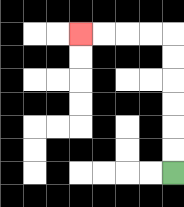{'start': '[7, 7]', 'end': '[3, 1]', 'path_directions': 'U,U,U,U,U,U,L,L,L,L', 'path_coordinates': '[[7, 7], [7, 6], [7, 5], [7, 4], [7, 3], [7, 2], [7, 1], [6, 1], [5, 1], [4, 1], [3, 1]]'}